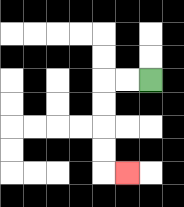{'start': '[6, 3]', 'end': '[5, 7]', 'path_directions': 'L,L,D,D,D,D,R', 'path_coordinates': '[[6, 3], [5, 3], [4, 3], [4, 4], [4, 5], [4, 6], [4, 7], [5, 7]]'}